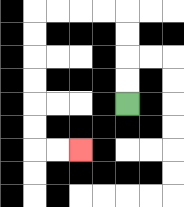{'start': '[5, 4]', 'end': '[3, 6]', 'path_directions': 'U,U,U,U,L,L,L,L,D,D,D,D,D,D,R,R', 'path_coordinates': '[[5, 4], [5, 3], [5, 2], [5, 1], [5, 0], [4, 0], [3, 0], [2, 0], [1, 0], [1, 1], [1, 2], [1, 3], [1, 4], [1, 5], [1, 6], [2, 6], [3, 6]]'}